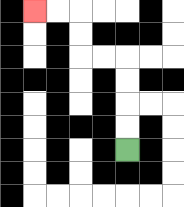{'start': '[5, 6]', 'end': '[1, 0]', 'path_directions': 'U,U,U,U,L,L,U,U,L,L', 'path_coordinates': '[[5, 6], [5, 5], [5, 4], [5, 3], [5, 2], [4, 2], [3, 2], [3, 1], [3, 0], [2, 0], [1, 0]]'}